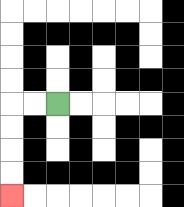{'start': '[2, 4]', 'end': '[0, 8]', 'path_directions': 'L,L,D,D,D,D', 'path_coordinates': '[[2, 4], [1, 4], [0, 4], [0, 5], [0, 6], [0, 7], [0, 8]]'}